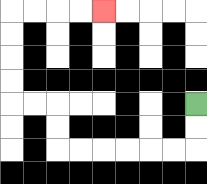{'start': '[8, 4]', 'end': '[4, 0]', 'path_directions': 'D,D,L,L,L,L,L,L,U,U,L,L,U,U,U,U,R,R,R,R', 'path_coordinates': '[[8, 4], [8, 5], [8, 6], [7, 6], [6, 6], [5, 6], [4, 6], [3, 6], [2, 6], [2, 5], [2, 4], [1, 4], [0, 4], [0, 3], [0, 2], [0, 1], [0, 0], [1, 0], [2, 0], [3, 0], [4, 0]]'}